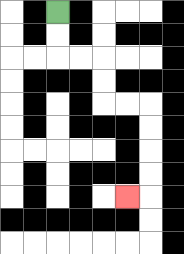{'start': '[2, 0]', 'end': '[5, 8]', 'path_directions': 'D,D,R,R,D,D,R,R,D,D,D,D,L', 'path_coordinates': '[[2, 0], [2, 1], [2, 2], [3, 2], [4, 2], [4, 3], [4, 4], [5, 4], [6, 4], [6, 5], [6, 6], [6, 7], [6, 8], [5, 8]]'}